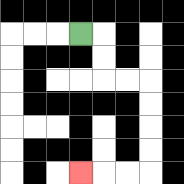{'start': '[3, 1]', 'end': '[3, 7]', 'path_directions': 'R,D,D,R,R,D,D,D,D,L,L,L', 'path_coordinates': '[[3, 1], [4, 1], [4, 2], [4, 3], [5, 3], [6, 3], [6, 4], [6, 5], [6, 6], [6, 7], [5, 7], [4, 7], [3, 7]]'}